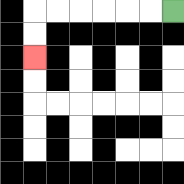{'start': '[7, 0]', 'end': '[1, 2]', 'path_directions': 'L,L,L,L,L,L,D,D', 'path_coordinates': '[[7, 0], [6, 0], [5, 0], [4, 0], [3, 0], [2, 0], [1, 0], [1, 1], [1, 2]]'}